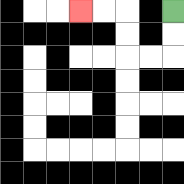{'start': '[7, 0]', 'end': '[3, 0]', 'path_directions': 'D,D,L,L,U,U,L,L', 'path_coordinates': '[[7, 0], [7, 1], [7, 2], [6, 2], [5, 2], [5, 1], [5, 0], [4, 0], [3, 0]]'}